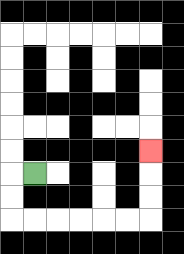{'start': '[1, 7]', 'end': '[6, 6]', 'path_directions': 'L,D,D,R,R,R,R,R,R,U,U,U', 'path_coordinates': '[[1, 7], [0, 7], [0, 8], [0, 9], [1, 9], [2, 9], [3, 9], [4, 9], [5, 9], [6, 9], [6, 8], [6, 7], [6, 6]]'}